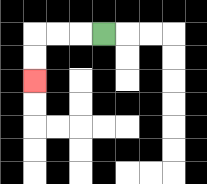{'start': '[4, 1]', 'end': '[1, 3]', 'path_directions': 'L,L,L,D,D', 'path_coordinates': '[[4, 1], [3, 1], [2, 1], [1, 1], [1, 2], [1, 3]]'}